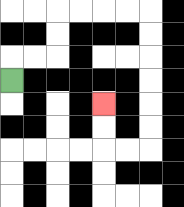{'start': '[0, 3]', 'end': '[4, 4]', 'path_directions': 'U,R,R,U,U,R,R,R,R,D,D,D,D,D,D,L,L,U,U', 'path_coordinates': '[[0, 3], [0, 2], [1, 2], [2, 2], [2, 1], [2, 0], [3, 0], [4, 0], [5, 0], [6, 0], [6, 1], [6, 2], [6, 3], [6, 4], [6, 5], [6, 6], [5, 6], [4, 6], [4, 5], [4, 4]]'}